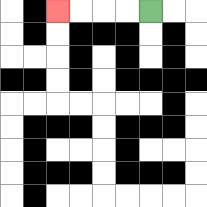{'start': '[6, 0]', 'end': '[2, 0]', 'path_directions': 'L,L,L,L', 'path_coordinates': '[[6, 0], [5, 0], [4, 0], [3, 0], [2, 0]]'}